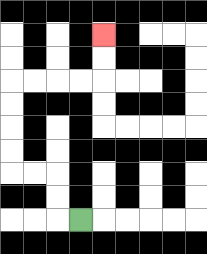{'start': '[3, 9]', 'end': '[4, 1]', 'path_directions': 'L,U,U,L,L,U,U,U,U,R,R,R,R,U,U', 'path_coordinates': '[[3, 9], [2, 9], [2, 8], [2, 7], [1, 7], [0, 7], [0, 6], [0, 5], [0, 4], [0, 3], [1, 3], [2, 3], [3, 3], [4, 3], [4, 2], [4, 1]]'}